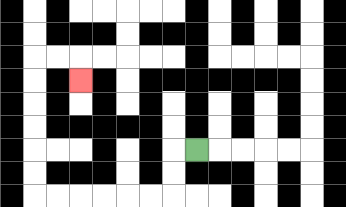{'start': '[8, 6]', 'end': '[3, 3]', 'path_directions': 'L,D,D,L,L,L,L,L,L,U,U,U,U,U,U,R,R,D', 'path_coordinates': '[[8, 6], [7, 6], [7, 7], [7, 8], [6, 8], [5, 8], [4, 8], [3, 8], [2, 8], [1, 8], [1, 7], [1, 6], [1, 5], [1, 4], [1, 3], [1, 2], [2, 2], [3, 2], [3, 3]]'}